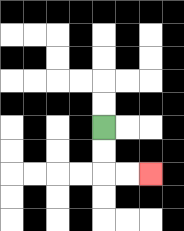{'start': '[4, 5]', 'end': '[6, 7]', 'path_directions': 'D,D,R,R', 'path_coordinates': '[[4, 5], [4, 6], [4, 7], [5, 7], [6, 7]]'}